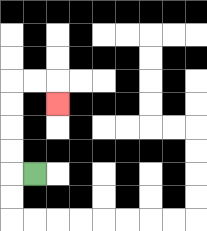{'start': '[1, 7]', 'end': '[2, 4]', 'path_directions': 'L,U,U,U,U,R,R,D', 'path_coordinates': '[[1, 7], [0, 7], [0, 6], [0, 5], [0, 4], [0, 3], [1, 3], [2, 3], [2, 4]]'}